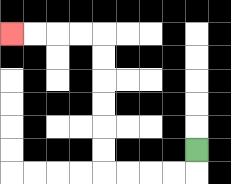{'start': '[8, 6]', 'end': '[0, 1]', 'path_directions': 'D,L,L,L,L,U,U,U,U,U,U,L,L,L,L', 'path_coordinates': '[[8, 6], [8, 7], [7, 7], [6, 7], [5, 7], [4, 7], [4, 6], [4, 5], [4, 4], [4, 3], [4, 2], [4, 1], [3, 1], [2, 1], [1, 1], [0, 1]]'}